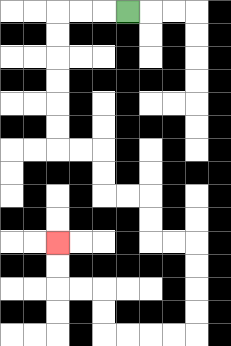{'start': '[5, 0]', 'end': '[2, 10]', 'path_directions': 'L,L,L,D,D,D,D,D,D,R,R,D,D,R,R,D,D,R,R,D,D,D,D,L,L,L,L,U,U,L,L,U,U', 'path_coordinates': '[[5, 0], [4, 0], [3, 0], [2, 0], [2, 1], [2, 2], [2, 3], [2, 4], [2, 5], [2, 6], [3, 6], [4, 6], [4, 7], [4, 8], [5, 8], [6, 8], [6, 9], [6, 10], [7, 10], [8, 10], [8, 11], [8, 12], [8, 13], [8, 14], [7, 14], [6, 14], [5, 14], [4, 14], [4, 13], [4, 12], [3, 12], [2, 12], [2, 11], [2, 10]]'}